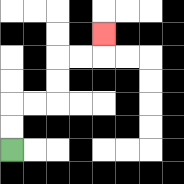{'start': '[0, 6]', 'end': '[4, 1]', 'path_directions': 'U,U,R,R,U,U,R,R,U', 'path_coordinates': '[[0, 6], [0, 5], [0, 4], [1, 4], [2, 4], [2, 3], [2, 2], [3, 2], [4, 2], [4, 1]]'}